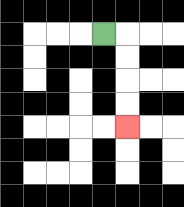{'start': '[4, 1]', 'end': '[5, 5]', 'path_directions': 'R,D,D,D,D', 'path_coordinates': '[[4, 1], [5, 1], [5, 2], [5, 3], [5, 4], [5, 5]]'}